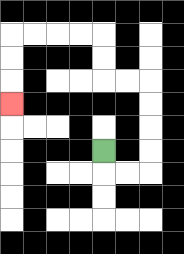{'start': '[4, 6]', 'end': '[0, 4]', 'path_directions': 'D,R,R,U,U,U,U,L,L,U,U,L,L,L,L,D,D,D', 'path_coordinates': '[[4, 6], [4, 7], [5, 7], [6, 7], [6, 6], [6, 5], [6, 4], [6, 3], [5, 3], [4, 3], [4, 2], [4, 1], [3, 1], [2, 1], [1, 1], [0, 1], [0, 2], [0, 3], [0, 4]]'}